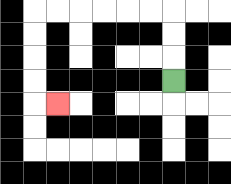{'start': '[7, 3]', 'end': '[2, 4]', 'path_directions': 'U,U,U,L,L,L,L,L,L,D,D,D,D,R', 'path_coordinates': '[[7, 3], [7, 2], [7, 1], [7, 0], [6, 0], [5, 0], [4, 0], [3, 0], [2, 0], [1, 0], [1, 1], [1, 2], [1, 3], [1, 4], [2, 4]]'}